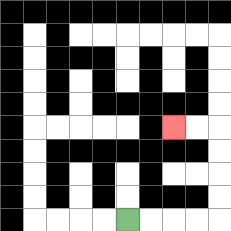{'start': '[5, 9]', 'end': '[7, 5]', 'path_directions': 'R,R,R,R,U,U,U,U,L,L', 'path_coordinates': '[[5, 9], [6, 9], [7, 9], [8, 9], [9, 9], [9, 8], [9, 7], [9, 6], [9, 5], [8, 5], [7, 5]]'}